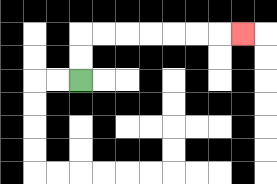{'start': '[3, 3]', 'end': '[10, 1]', 'path_directions': 'U,U,R,R,R,R,R,R,R', 'path_coordinates': '[[3, 3], [3, 2], [3, 1], [4, 1], [5, 1], [6, 1], [7, 1], [8, 1], [9, 1], [10, 1]]'}